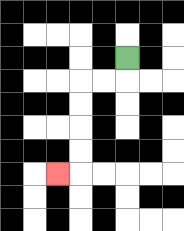{'start': '[5, 2]', 'end': '[2, 7]', 'path_directions': 'D,L,L,D,D,D,D,L', 'path_coordinates': '[[5, 2], [5, 3], [4, 3], [3, 3], [3, 4], [3, 5], [3, 6], [3, 7], [2, 7]]'}